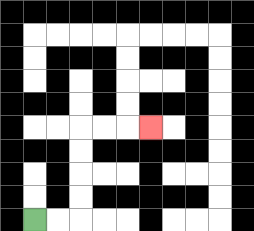{'start': '[1, 9]', 'end': '[6, 5]', 'path_directions': 'R,R,U,U,U,U,R,R,R', 'path_coordinates': '[[1, 9], [2, 9], [3, 9], [3, 8], [3, 7], [3, 6], [3, 5], [4, 5], [5, 5], [6, 5]]'}